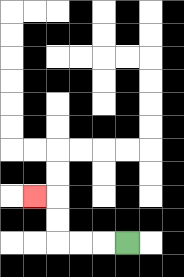{'start': '[5, 10]', 'end': '[1, 8]', 'path_directions': 'L,L,L,U,U,L', 'path_coordinates': '[[5, 10], [4, 10], [3, 10], [2, 10], [2, 9], [2, 8], [1, 8]]'}